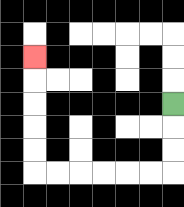{'start': '[7, 4]', 'end': '[1, 2]', 'path_directions': 'D,D,D,L,L,L,L,L,L,U,U,U,U,U', 'path_coordinates': '[[7, 4], [7, 5], [7, 6], [7, 7], [6, 7], [5, 7], [4, 7], [3, 7], [2, 7], [1, 7], [1, 6], [1, 5], [1, 4], [1, 3], [1, 2]]'}